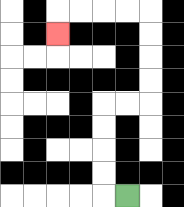{'start': '[5, 8]', 'end': '[2, 1]', 'path_directions': 'L,U,U,U,U,R,R,U,U,U,U,L,L,L,L,D', 'path_coordinates': '[[5, 8], [4, 8], [4, 7], [4, 6], [4, 5], [4, 4], [5, 4], [6, 4], [6, 3], [6, 2], [6, 1], [6, 0], [5, 0], [4, 0], [3, 0], [2, 0], [2, 1]]'}